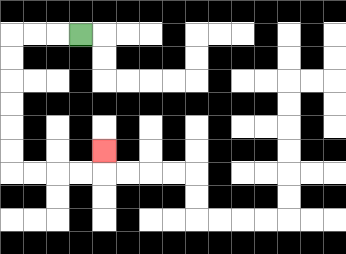{'start': '[3, 1]', 'end': '[4, 6]', 'path_directions': 'L,L,L,D,D,D,D,D,D,R,R,R,R,U', 'path_coordinates': '[[3, 1], [2, 1], [1, 1], [0, 1], [0, 2], [0, 3], [0, 4], [0, 5], [0, 6], [0, 7], [1, 7], [2, 7], [3, 7], [4, 7], [4, 6]]'}